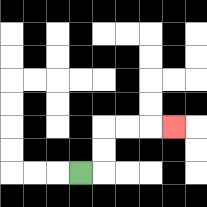{'start': '[3, 7]', 'end': '[7, 5]', 'path_directions': 'R,U,U,R,R,R', 'path_coordinates': '[[3, 7], [4, 7], [4, 6], [4, 5], [5, 5], [6, 5], [7, 5]]'}